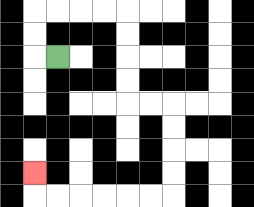{'start': '[2, 2]', 'end': '[1, 7]', 'path_directions': 'L,U,U,R,R,R,R,D,D,D,D,R,R,D,D,D,D,L,L,L,L,L,L,U', 'path_coordinates': '[[2, 2], [1, 2], [1, 1], [1, 0], [2, 0], [3, 0], [4, 0], [5, 0], [5, 1], [5, 2], [5, 3], [5, 4], [6, 4], [7, 4], [7, 5], [7, 6], [7, 7], [7, 8], [6, 8], [5, 8], [4, 8], [3, 8], [2, 8], [1, 8], [1, 7]]'}